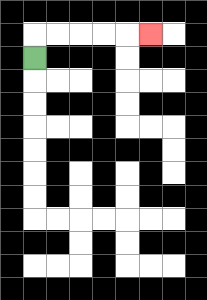{'start': '[1, 2]', 'end': '[6, 1]', 'path_directions': 'U,R,R,R,R,R', 'path_coordinates': '[[1, 2], [1, 1], [2, 1], [3, 1], [4, 1], [5, 1], [6, 1]]'}